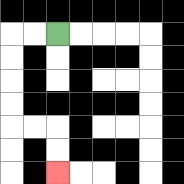{'start': '[2, 1]', 'end': '[2, 7]', 'path_directions': 'L,L,D,D,D,D,R,R,D,D', 'path_coordinates': '[[2, 1], [1, 1], [0, 1], [0, 2], [0, 3], [0, 4], [0, 5], [1, 5], [2, 5], [2, 6], [2, 7]]'}